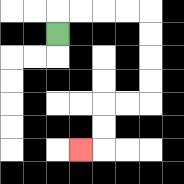{'start': '[2, 1]', 'end': '[3, 6]', 'path_directions': 'U,R,R,R,R,D,D,D,D,L,L,D,D,L', 'path_coordinates': '[[2, 1], [2, 0], [3, 0], [4, 0], [5, 0], [6, 0], [6, 1], [6, 2], [6, 3], [6, 4], [5, 4], [4, 4], [4, 5], [4, 6], [3, 6]]'}